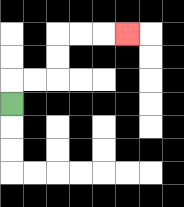{'start': '[0, 4]', 'end': '[5, 1]', 'path_directions': 'U,R,R,U,U,R,R,R', 'path_coordinates': '[[0, 4], [0, 3], [1, 3], [2, 3], [2, 2], [2, 1], [3, 1], [4, 1], [5, 1]]'}